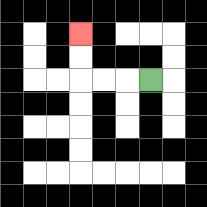{'start': '[6, 3]', 'end': '[3, 1]', 'path_directions': 'L,L,L,U,U', 'path_coordinates': '[[6, 3], [5, 3], [4, 3], [3, 3], [3, 2], [3, 1]]'}